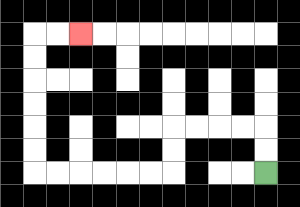{'start': '[11, 7]', 'end': '[3, 1]', 'path_directions': 'U,U,L,L,L,L,D,D,L,L,L,L,L,L,U,U,U,U,U,U,R,R', 'path_coordinates': '[[11, 7], [11, 6], [11, 5], [10, 5], [9, 5], [8, 5], [7, 5], [7, 6], [7, 7], [6, 7], [5, 7], [4, 7], [3, 7], [2, 7], [1, 7], [1, 6], [1, 5], [1, 4], [1, 3], [1, 2], [1, 1], [2, 1], [3, 1]]'}